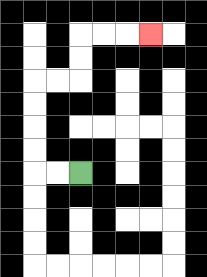{'start': '[3, 7]', 'end': '[6, 1]', 'path_directions': 'L,L,U,U,U,U,R,R,U,U,R,R,R', 'path_coordinates': '[[3, 7], [2, 7], [1, 7], [1, 6], [1, 5], [1, 4], [1, 3], [2, 3], [3, 3], [3, 2], [3, 1], [4, 1], [5, 1], [6, 1]]'}